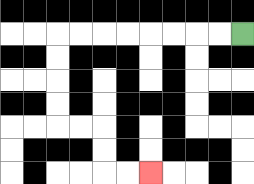{'start': '[10, 1]', 'end': '[6, 7]', 'path_directions': 'L,L,L,L,L,L,L,L,D,D,D,D,R,R,D,D,R,R', 'path_coordinates': '[[10, 1], [9, 1], [8, 1], [7, 1], [6, 1], [5, 1], [4, 1], [3, 1], [2, 1], [2, 2], [2, 3], [2, 4], [2, 5], [3, 5], [4, 5], [4, 6], [4, 7], [5, 7], [6, 7]]'}